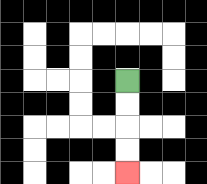{'start': '[5, 3]', 'end': '[5, 7]', 'path_directions': 'D,D,D,D', 'path_coordinates': '[[5, 3], [5, 4], [5, 5], [5, 6], [5, 7]]'}